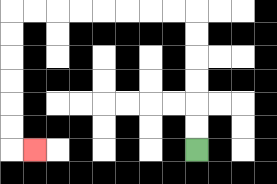{'start': '[8, 6]', 'end': '[1, 6]', 'path_directions': 'U,U,U,U,U,U,L,L,L,L,L,L,L,L,D,D,D,D,D,D,R', 'path_coordinates': '[[8, 6], [8, 5], [8, 4], [8, 3], [8, 2], [8, 1], [8, 0], [7, 0], [6, 0], [5, 0], [4, 0], [3, 0], [2, 0], [1, 0], [0, 0], [0, 1], [0, 2], [0, 3], [0, 4], [0, 5], [0, 6], [1, 6]]'}